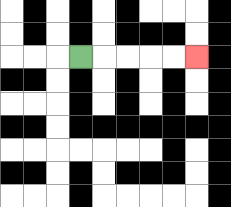{'start': '[3, 2]', 'end': '[8, 2]', 'path_directions': 'R,R,R,R,R', 'path_coordinates': '[[3, 2], [4, 2], [5, 2], [6, 2], [7, 2], [8, 2]]'}